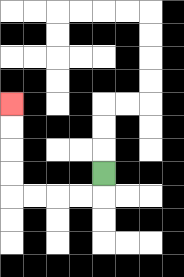{'start': '[4, 7]', 'end': '[0, 4]', 'path_directions': 'D,L,L,L,L,U,U,U,U', 'path_coordinates': '[[4, 7], [4, 8], [3, 8], [2, 8], [1, 8], [0, 8], [0, 7], [0, 6], [0, 5], [0, 4]]'}